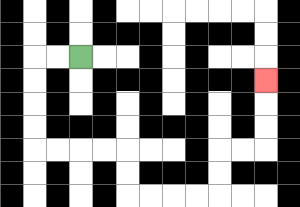{'start': '[3, 2]', 'end': '[11, 3]', 'path_directions': 'L,L,D,D,D,D,R,R,R,R,D,D,R,R,R,R,U,U,R,R,U,U,U', 'path_coordinates': '[[3, 2], [2, 2], [1, 2], [1, 3], [1, 4], [1, 5], [1, 6], [2, 6], [3, 6], [4, 6], [5, 6], [5, 7], [5, 8], [6, 8], [7, 8], [8, 8], [9, 8], [9, 7], [9, 6], [10, 6], [11, 6], [11, 5], [11, 4], [11, 3]]'}